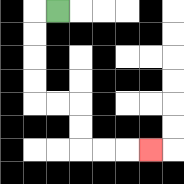{'start': '[2, 0]', 'end': '[6, 6]', 'path_directions': 'L,D,D,D,D,R,R,D,D,R,R,R', 'path_coordinates': '[[2, 0], [1, 0], [1, 1], [1, 2], [1, 3], [1, 4], [2, 4], [3, 4], [3, 5], [3, 6], [4, 6], [5, 6], [6, 6]]'}